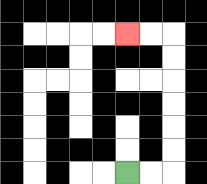{'start': '[5, 7]', 'end': '[5, 1]', 'path_directions': 'R,R,U,U,U,U,U,U,L,L', 'path_coordinates': '[[5, 7], [6, 7], [7, 7], [7, 6], [7, 5], [7, 4], [7, 3], [7, 2], [7, 1], [6, 1], [5, 1]]'}